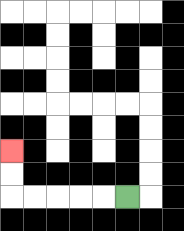{'start': '[5, 8]', 'end': '[0, 6]', 'path_directions': 'L,L,L,L,L,U,U', 'path_coordinates': '[[5, 8], [4, 8], [3, 8], [2, 8], [1, 8], [0, 8], [0, 7], [0, 6]]'}